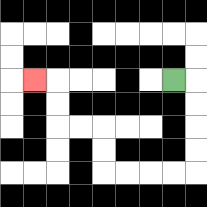{'start': '[7, 3]', 'end': '[1, 3]', 'path_directions': 'R,D,D,D,D,L,L,L,L,U,U,L,L,U,U,L', 'path_coordinates': '[[7, 3], [8, 3], [8, 4], [8, 5], [8, 6], [8, 7], [7, 7], [6, 7], [5, 7], [4, 7], [4, 6], [4, 5], [3, 5], [2, 5], [2, 4], [2, 3], [1, 3]]'}